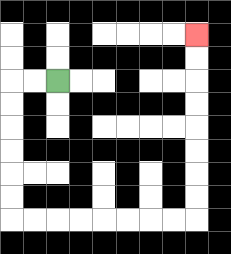{'start': '[2, 3]', 'end': '[8, 1]', 'path_directions': 'L,L,D,D,D,D,D,D,R,R,R,R,R,R,R,R,U,U,U,U,U,U,U,U', 'path_coordinates': '[[2, 3], [1, 3], [0, 3], [0, 4], [0, 5], [0, 6], [0, 7], [0, 8], [0, 9], [1, 9], [2, 9], [3, 9], [4, 9], [5, 9], [6, 9], [7, 9], [8, 9], [8, 8], [8, 7], [8, 6], [8, 5], [8, 4], [8, 3], [8, 2], [8, 1]]'}